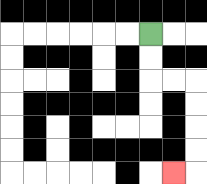{'start': '[6, 1]', 'end': '[7, 7]', 'path_directions': 'D,D,R,R,D,D,D,D,L', 'path_coordinates': '[[6, 1], [6, 2], [6, 3], [7, 3], [8, 3], [8, 4], [8, 5], [8, 6], [8, 7], [7, 7]]'}